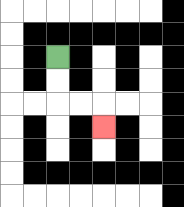{'start': '[2, 2]', 'end': '[4, 5]', 'path_directions': 'D,D,R,R,D', 'path_coordinates': '[[2, 2], [2, 3], [2, 4], [3, 4], [4, 4], [4, 5]]'}